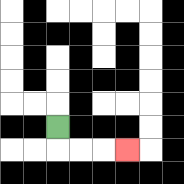{'start': '[2, 5]', 'end': '[5, 6]', 'path_directions': 'D,R,R,R', 'path_coordinates': '[[2, 5], [2, 6], [3, 6], [4, 6], [5, 6]]'}